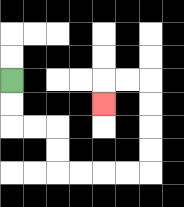{'start': '[0, 3]', 'end': '[4, 4]', 'path_directions': 'D,D,R,R,D,D,R,R,R,R,U,U,U,U,L,L,D', 'path_coordinates': '[[0, 3], [0, 4], [0, 5], [1, 5], [2, 5], [2, 6], [2, 7], [3, 7], [4, 7], [5, 7], [6, 7], [6, 6], [6, 5], [6, 4], [6, 3], [5, 3], [4, 3], [4, 4]]'}